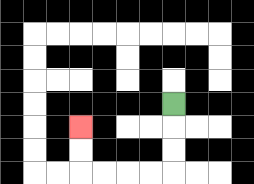{'start': '[7, 4]', 'end': '[3, 5]', 'path_directions': 'D,D,D,L,L,L,L,U,U', 'path_coordinates': '[[7, 4], [7, 5], [7, 6], [7, 7], [6, 7], [5, 7], [4, 7], [3, 7], [3, 6], [3, 5]]'}